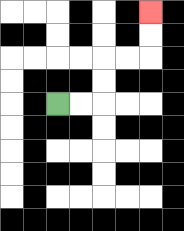{'start': '[2, 4]', 'end': '[6, 0]', 'path_directions': 'R,R,U,U,R,R,U,U', 'path_coordinates': '[[2, 4], [3, 4], [4, 4], [4, 3], [4, 2], [5, 2], [6, 2], [6, 1], [6, 0]]'}